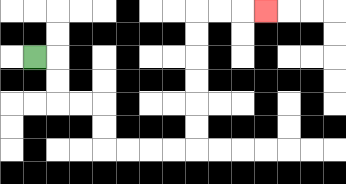{'start': '[1, 2]', 'end': '[11, 0]', 'path_directions': 'R,D,D,R,R,D,D,R,R,R,R,U,U,U,U,U,U,R,R,R', 'path_coordinates': '[[1, 2], [2, 2], [2, 3], [2, 4], [3, 4], [4, 4], [4, 5], [4, 6], [5, 6], [6, 6], [7, 6], [8, 6], [8, 5], [8, 4], [8, 3], [8, 2], [8, 1], [8, 0], [9, 0], [10, 0], [11, 0]]'}